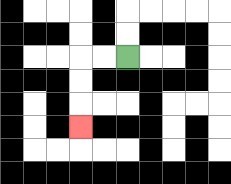{'start': '[5, 2]', 'end': '[3, 5]', 'path_directions': 'L,L,D,D,D', 'path_coordinates': '[[5, 2], [4, 2], [3, 2], [3, 3], [3, 4], [3, 5]]'}